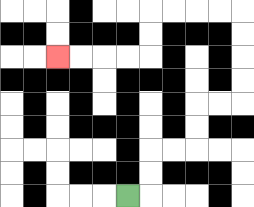{'start': '[5, 8]', 'end': '[2, 2]', 'path_directions': 'R,U,U,R,R,U,U,R,R,U,U,U,U,L,L,L,L,D,D,L,L,L,L', 'path_coordinates': '[[5, 8], [6, 8], [6, 7], [6, 6], [7, 6], [8, 6], [8, 5], [8, 4], [9, 4], [10, 4], [10, 3], [10, 2], [10, 1], [10, 0], [9, 0], [8, 0], [7, 0], [6, 0], [6, 1], [6, 2], [5, 2], [4, 2], [3, 2], [2, 2]]'}